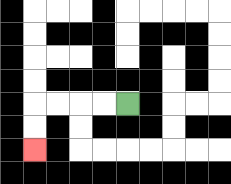{'start': '[5, 4]', 'end': '[1, 6]', 'path_directions': 'L,L,L,L,D,D', 'path_coordinates': '[[5, 4], [4, 4], [3, 4], [2, 4], [1, 4], [1, 5], [1, 6]]'}